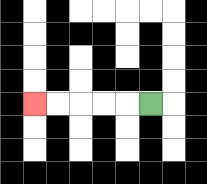{'start': '[6, 4]', 'end': '[1, 4]', 'path_directions': 'L,L,L,L,L', 'path_coordinates': '[[6, 4], [5, 4], [4, 4], [3, 4], [2, 4], [1, 4]]'}